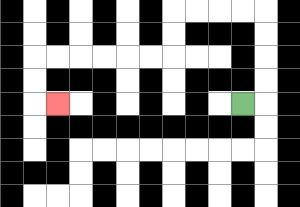{'start': '[10, 4]', 'end': '[2, 4]', 'path_directions': 'R,U,U,U,U,L,L,L,L,D,D,L,L,L,L,L,L,D,D,R', 'path_coordinates': '[[10, 4], [11, 4], [11, 3], [11, 2], [11, 1], [11, 0], [10, 0], [9, 0], [8, 0], [7, 0], [7, 1], [7, 2], [6, 2], [5, 2], [4, 2], [3, 2], [2, 2], [1, 2], [1, 3], [1, 4], [2, 4]]'}